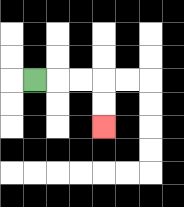{'start': '[1, 3]', 'end': '[4, 5]', 'path_directions': 'R,R,R,D,D', 'path_coordinates': '[[1, 3], [2, 3], [3, 3], [4, 3], [4, 4], [4, 5]]'}